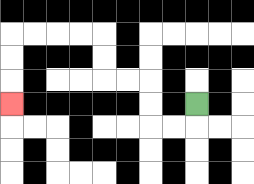{'start': '[8, 4]', 'end': '[0, 4]', 'path_directions': 'D,L,L,U,U,L,L,U,U,L,L,L,L,D,D,D', 'path_coordinates': '[[8, 4], [8, 5], [7, 5], [6, 5], [6, 4], [6, 3], [5, 3], [4, 3], [4, 2], [4, 1], [3, 1], [2, 1], [1, 1], [0, 1], [0, 2], [0, 3], [0, 4]]'}